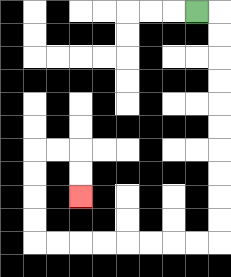{'start': '[8, 0]', 'end': '[3, 8]', 'path_directions': 'R,D,D,D,D,D,D,D,D,D,D,L,L,L,L,L,L,L,L,U,U,U,U,R,R,D,D', 'path_coordinates': '[[8, 0], [9, 0], [9, 1], [9, 2], [9, 3], [9, 4], [9, 5], [9, 6], [9, 7], [9, 8], [9, 9], [9, 10], [8, 10], [7, 10], [6, 10], [5, 10], [4, 10], [3, 10], [2, 10], [1, 10], [1, 9], [1, 8], [1, 7], [1, 6], [2, 6], [3, 6], [3, 7], [3, 8]]'}